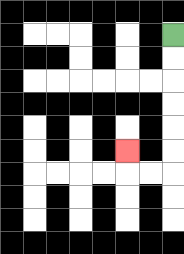{'start': '[7, 1]', 'end': '[5, 6]', 'path_directions': 'D,D,D,D,D,D,L,L,U', 'path_coordinates': '[[7, 1], [7, 2], [7, 3], [7, 4], [7, 5], [7, 6], [7, 7], [6, 7], [5, 7], [5, 6]]'}